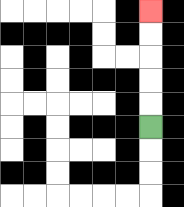{'start': '[6, 5]', 'end': '[6, 0]', 'path_directions': 'U,U,U,U,U', 'path_coordinates': '[[6, 5], [6, 4], [6, 3], [6, 2], [6, 1], [6, 0]]'}